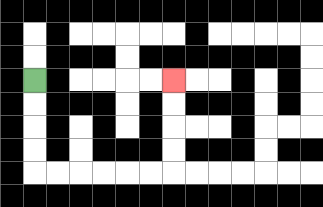{'start': '[1, 3]', 'end': '[7, 3]', 'path_directions': 'D,D,D,D,R,R,R,R,R,R,U,U,U,U', 'path_coordinates': '[[1, 3], [1, 4], [1, 5], [1, 6], [1, 7], [2, 7], [3, 7], [4, 7], [5, 7], [6, 7], [7, 7], [7, 6], [7, 5], [7, 4], [7, 3]]'}